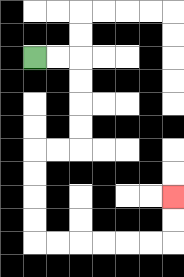{'start': '[1, 2]', 'end': '[7, 8]', 'path_directions': 'R,R,D,D,D,D,L,L,D,D,D,D,R,R,R,R,R,R,U,U', 'path_coordinates': '[[1, 2], [2, 2], [3, 2], [3, 3], [3, 4], [3, 5], [3, 6], [2, 6], [1, 6], [1, 7], [1, 8], [1, 9], [1, 10], [2, 10], [3, 10], [4, 10], [5, 10], [6, 10], [7, 10], [7, 9], [7, 8]]'}